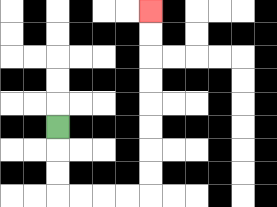{'start': '[2, 5]', 'end': '[6, 0]', 'path_directions': 'D,D,D,R,R,R,R,U,U,U,U,U,U,U,U', 'path_coordinates': '[[2, 5], [2, 6], [2, 7], [2, 8], [3, 8], [4, 8], [5, 8], [6, 8], [6, 7], [6, 6], [6, 5], [6, 4], [6, 3], [6, 2], [6, 1], [6, 0]]'}